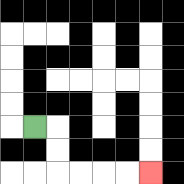{'start': '[1, 5]', 'end': '[6, 7]', 'path_directions': 'R,D,D,R,R,R,R', 'path_coordinates': '[[1, 5], [2, 5], [2, 6], [2, 7], [3, 7], [4, 7], [5, 7], [6, 7]]'}